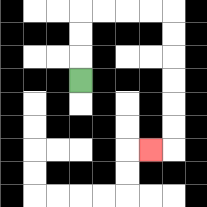{'start': '[3, 3]', 'end': '[6, 6]', 'path_directions': 'U,U,U,R,R,R,R,D,D,D,D,D,D,L', 'path_coordinates': '[[3, 3], [3, 2], [3, 1], [3, 0], [4, 0], [5, 0], [6, 0], [7, 0], [7, 1], [7, 2], [7, 3], [7, 4], [7, 5], [7, 6], [6, 6]]'}